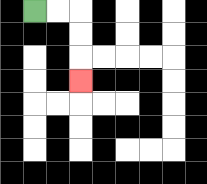{'start': '[1, 0]', 'end': '[3, 3]', 'path_directions': 'R,R,D,D,D', 'path_coordinates': '[[1, 0], [2, 0], [3, 0], [3, 1], [3, 2], [3, 3]]'}